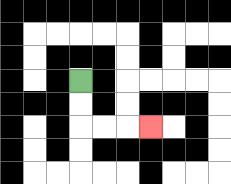{'start': '[3, 3]', 'end': '[6, 5]', 'path_directions': 'D,D,R,R,R', 'path_coordinates': '[[3, 3], [3, 4], [3, 5], [4, 5], [5, 5], [6, 5]]'}